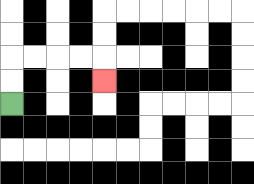{'start': '[0, 4]', 'end': '[4, 3]', 'path_directions': 'U,U,R,R,R,R,D', 'path_coordinates': '[[0, 4], [0, 3], [0, 2], [1, 2], [2, 2], [3, 2], [4, 2], [4, 3]]'}